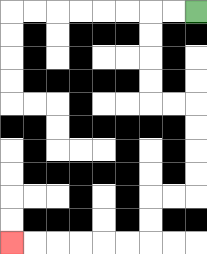{'start': '[8, 0]', 'end': '[0, 10]', 'path_directions': 'L,L,D,D,D,D,R,R,D,D,D,D,L,L,D,D,L,L,L,L,L,L', 'path_coordinates': '[[8, 0], [7, 0], [6, 0], [6, 1], [6, 2], [6, 3], [6, 4], [7, 4], [8, 4], [8, 5], [8, 6], [8, 7], [8, 8], [7, 8], [6, 8], [6, 9], [6, 10], [5, 10], [4, 10], [3, 10], [2, 10], [1, 10], [0, 10]]'}